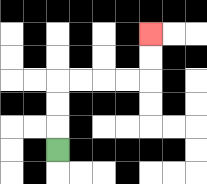{'start': '[2, 6]', 'end': '[6, 1]', 'path_directions': 'U,U,U,R,R,R,R,U,U', 'path_coordinates': '[[2, 6], [2, 5], [2, 4], [2, 3], [3, 3], [4, 3], [5, 3], [6, 3], [6, 2], [6, 1]]'}